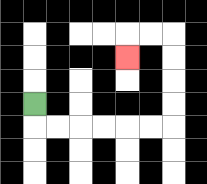{'start': '[1, 4]', 'end': '[5, 2]', 'path_directions': 'D,R,R,R,R,R,R,U,U,U,U,L,L,D', 'path_coordinates': '[[1, 4], [1, 5], [2, 5], [3, 5], [4, 5], [5, 5], [6, 5], [7, 5], [7, 4], [7, 3], [7, 2], [7, 1], [6, 1], [5, 1], [5, 2]]'}